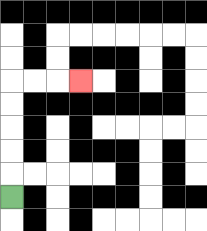{'start': '[0, 8]', 'end': '[3, 3]', 'path_directions': 'U,U,U,U,U,R,R,R', 'path_coordinates': '[[0, 8], [0, 7], [0, 6], [0, 5], [0, 4], [0, 3], [1, 3], [2, 3], [3, 3]]'}